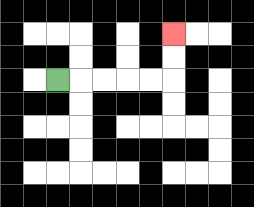{'start': '[2, 3]', 'end': '[7, 1]', 'path_directions': 'R,R,R,R,R,U,U', 'path_coordinates': '[[2, 3], [3, 3], [4, 3], [5, 3], [6, 3], [7, 3], [7, 2], [7, 1]]'}